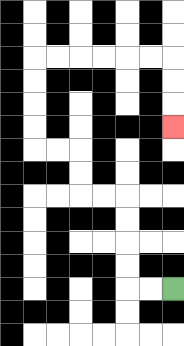{'start': '[7, 12]', 'end': '[7, 5]', 'path_directions': 'L,L,U,U,U,U,L,L,U,U,L,L,U,U,U,U,R,R,R,R,R,R,D,D,D', 'path_coordinates': '[[7, 12], [6, 12], [5, 12], [5, 11], [5, 10], [5, 9], [5, 8], [4, 8], [3, 8], [3, 7], [3, 6], [2, 6], [1, 6], [1, 5], [1, 4], [1, 3], [1, 2], [2, 2], [3, 2], [4, 2], [5, 2], [6, 2], [7, 2], [7, 3], [7, 4], [7, 5]]'}